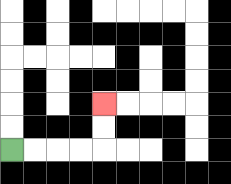{'start': '[0, 6]', 'end': '[4, 4]', 'path_directions': 'R,R,R,R,U,U', 'path_coordinates': '[[0, 6], [1, 6], [2, 6], [3, 6], [4, 6], [4, 5], [4, 4]]'}